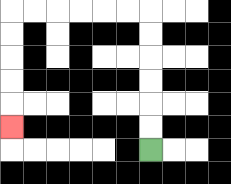{'start': '[6, 6]', 'end': '[0, 5]', 'path_directions': 'U,U,U,U,U,U,L,L,L,L,L,L,D,D,D,D,D', 'path_coordinates': '[[6, 6], [6, 5], [6, 4], [6, 3], [6, 2], [6, 1], [6, 0], [5, 0], [4, 0], [3, 0], [2, 0], [1, 0], [0, 0], [0, 1], [0, 2], [0, 3], [0, 4], [0, 5]]'}